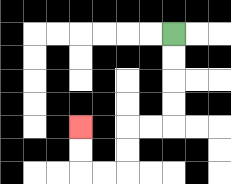{'start': '[7, 1]', 'end': '[3, 5]', 'path_directions': 'D,D,D,D,L,L,D,D,L,L,U,U', 'path_coordinates': '[[7, 1], [7, 2], [7, 3], [7, 4], [7, 5], [6, 5], [5, 5], [5, 6], [5, 7], [4, 7], [3, 7], [3, 6], [3, 5]]'}